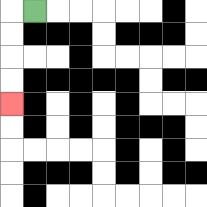{'start': '[1, 0]', 'end': '[0, 4]', 'path_directions': 'L,D,D,D,D', 'path_coordinates': '[[1, 0], [0, 0], [0, 1], [0, 2], [0, 3], [0, 4]]'}